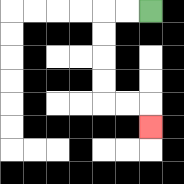{'start': '[6, 0]', 'end': '[6, 5]', 'path_directions': 'L,L,D,D,D,D,R,R,D', 'path_coordinates': '[[6, 0], [5, 0], [4, 0], [4, 1], [4, 2], [4, 3], [4, 4], [5, 4], [6, 4], [6, 5]]'}